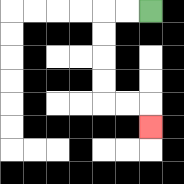{'start': '[6, 0]', 'end': '[6, 5]', 'path_directions': 'L,L,D,D,D,D,R,R,D', 'path_coordinates': '[[6, 0], [5, 0], [4, 0], [4, 1], [4, 2], [4, 3], [4, 4], [5, 4], [6, 4], [6, 5]]'}